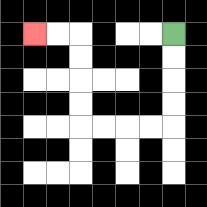{'start': '[7, 1]', 'end': '[1, 1]', 'path_directions': 'D,D,D,D,L,L,L,L,U,U,U,U,L,L', 'path_coordinates': '[[7, 1], [7, 2], [7, 3], [7, 4], [7, 5], [6, 5], [5, 5], [4, 5], [3, 5], [3, 4], [3, 3], [3, 2], [3, 1], [2, 1], [1, 1]]'}